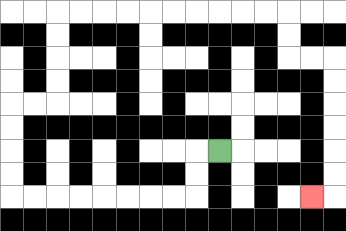{'start': '[9, 6]', 'end': '[13, 8]', 'path_directions': 'L,D,D,L,L,L,L,L,L,L,L,U,U,U,U,R,R,U,U,U,U,R,R,R,R,R,R,R,R,R,R,D,D,R,R,D,D,D,D,D,D,L', 'path_coordinates': '[[9, 6], [8, 6], [8, 7], [8, 8], [7, 8], [6, 8], [5, 8], [4, 8], [3, 8], [2, 8], [1, 8], [0, 8], [0, 7], [0, 6], [0, 5], [0, 4], [1, 4], [2, 4], [2, 3], [2, 2], [2, 1], [2, 0], [3, 0], [4, 0], [5, 0], [6, 0], [7, 0], [8, 0], [9, 0], [10, 0], [11, 0], [12, 0], [12, 1], [12, 2], [13, 2], [14, 2], [14, 3], [14, 4], [14, 5], [14, 6], [14, 7], [14, 8], [13, 8]]'}